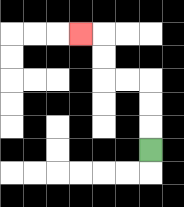{'start': '[6, 6]', 'end': '[3, 1]', 'path_directions': 'U,U,U,L,L,U,U,L', 'path_coordinates': '[[6, 6], [6, 5], [6, 4], [6, 3], [5, 3], [4, 3], [4, 2], [4, 1], [3, 1]]'}